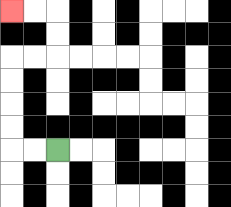{'start': '[2, 6]', 'end': '[0, 0]', 'path_directions': 'L,L,U,U,U,U,R,R,U,U,L,L', 'path_coordinates': '[[2, 6], [1, 6], [0, 6], [0, 5], [0, 4], [0, 3], [0, 2], [1, 2], [2, 2], [2, 1], [2, 0], [1, 0], [0, 0]]'}